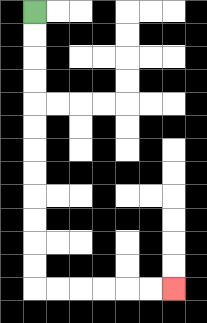{'start': '[1, 0]', 'end': '[7, 12]', 'path_directions': 'D,D,D,D,D,D,D,D,D,D,D,D,R,R,R,R,R,R', 'path_coordinates': '[[1, 0], [1, 1], [1, 2], [1, 3], [1, 4], [1, 5], [1, 6], [1, 7], [1, 8], [1, 9], [1, 10], [1, 11], [1, 12], [2, 12], [3, 12], [4, 12], [5, 12], [6, 12], [7, 12]]'}